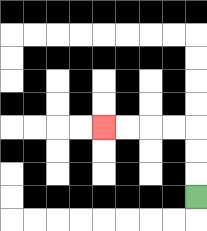{'start': '[8, 8]', 'end': '[4, 5]', 'path_directions': 'U,U,U,L,L,L,L', 'path_coordinates': '[[8, 8], [8, 7], [8, 6], [8, 5], [7, 5], [6, 5], [5, 5], [4, 5]]'}